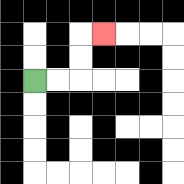{'start': '[1, 3]', 'end': '[4, 1]', 'path_directions': 'R,R,U,U,R', 'path_coordinates': '[[1, 3], [2, 3], [3, 3], [3, 2], [3, 1], [4, 1]]'}